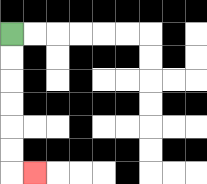{'start': '[0, 1]', 'end': '[1, 7]', 'path_directions': 'D,D,D,D,D,D,R', 'path_coordinates': '[[0, 1], [0, 2], [0, 3], [0, 4], [0, 5], [0, 6], [0, 7], [1, 7]]'}